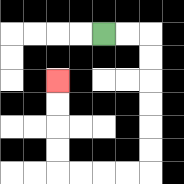{'start': '[4, 1]', 'end': '[2, 3]', 'path_directions': 'R,R,D,D,D,D,D,D,L,L,L,L,U,U,U,U', 'path_coordinates': '[[4, 1], [5, 1], [6, 1], [6, 2], [6, 3], [6, 4], [6, 5], [6, 6], [6, 7], [5, 7], [4, 7], [3, 7], [2, 7], [2, 6], [2, 5], [2, 4], [2, 3]]'}